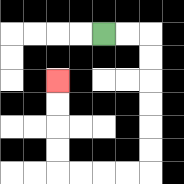{'start': '[4, 1]', 'end': '[2, 3]', 'path_directions': 'R,R,D,D,D,D,D,D,L,L,L,L,U,U,U,U', 'path_coordinates': '[[4, 1], [5, 1], [6, 1], [6, 2], [6, 3], [6, 4], [6, 5], [6, 6], [6, 7], [5, 7], [4, 7], [3, 7], [2, 7], [2, 6], [2, 5], [2, 4], [2, 3]]'}